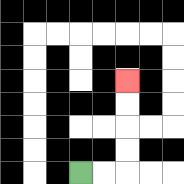{'start': '[3, 7]', 'end': '[5, 3]', 'path_directions': 'R,R,U,U,U,U', 'path_coordinates': '[[3, 7], [4, 7], [5, 7], [5, 6], [5, 5], [5, 4], [5, 3]]'}